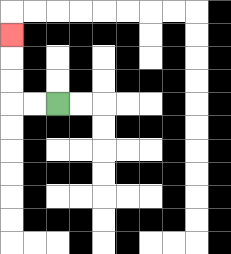{'start': '[2, 4]', 'end': '[0, 1]', 'path_directions': 'L,L,U,U,U', 'path_coordinates': '[[2, 4], [1, 4], [0, 4], [0, 3], [0, 2], [0, 1]]'}